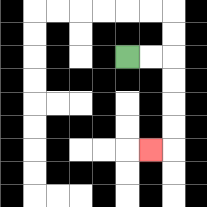{'start': '[5, 2]', 'end': '[6, 6]', 'path_directions': 'R,R,D,D,D,D,L', 'path_coordinates': '[[5, 2], [6, 2], [7, 2], [7, 3], [7, 4], [7, 5], [7, 6], [6, 6]]'}